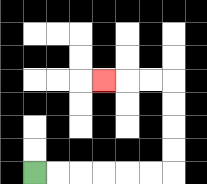{'start': '[1, 7]', 'end': '[4, 3]', 'path_directions': 'R,R,R,R,R,R,U,U,U,U,L,L,L', 'path_coordinates': '[[1, 7], [2, 7], [3, 7], [4, 7], [5, 7], [6, 7], [7, 7], [7, 6], [7, 5], [7, 4], [7, 3], [6, 3], [5, 3], [4, 3]]'}